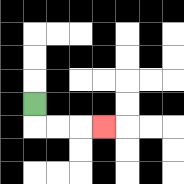{'start': '[1, 4]', 'end': '[4, 5]', 'path_directions': 'D,R,R,R', 'path_coordinates': '[[1, 4], [1, 5], [2, 5], [3, 5], [4, 5]]'}